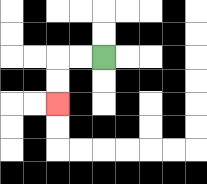{'start': '[4, 2]', 'end': '[2, 4]', 'path_directions': 'L,L,D,D', 'path_coordinates': '[[4, 2], [3, 2], [2, 2], [2, 3], [2, 4]]'}